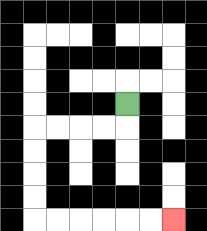{'start': '[5, 4]', 'end': '[7, 9]', 'path_directions': 'D,L,L,L,L,D,D,D,D,R,R,R,R,R,R', 'path_coordinates': '[[5, 4], [5, 5], [4, 5], [3, 5], [2, 5], [1, 5], [1, 6], [1, 7], [1, 8], [1, 9], [2, 9], [3, 9], [4, 9], [5, 9], [6, 9], [7, 9]]'}